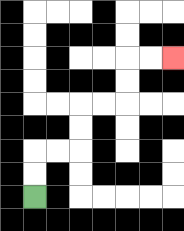{'start': '[1, 8]', 'end': '[7, 2]', 'path_directions': 'U,U,R,R,U,U,R,R,U,U,R,R', 'path_coordinates': '[[1, 8], [1, 7], [1, 6], [2, 6], [3, 6], [3, 5], [3, 4], [4, 4], [5, 4], [5, 3], [5, 2], [6, 2], [7, 2]]'}